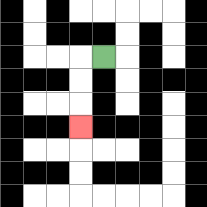{'start': '[4, 2]', 'end': '[3, 5]', 'path_directions': 'L,D,D,D', 'path_coordinates': '[[4, 2], [3, 2], [3, 3], [3, 4], [3, 5]]'}